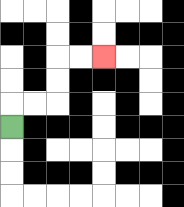{'start': '[0, 5]', 'end': '[4, 2]', 'path_directions': 'U,R,R,U,U,R,R', 'path_coordinates': '[[0, 5], [0, 4], [1, 4], [2, 4], [2, 3], [2, 2], [3, 2], [4, 2]]'}